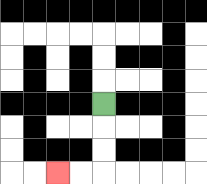{'start': '[4, 4]', 'end': '[2, 7]', 'path_directions': 'D,D,D,L,L', 'path_coordinates': '[[4, 4], [4, 5], [4, 6], [4, 7], [3, 7], [2, 7]]'}